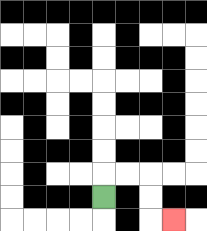{'start': '[4, 8]', 'end': '[7, 9]', 'path_directions': 'U,R,R,D,D,R', 'path_coordinates': '[[4, 8], [4, 7], [5, 7], [6, 7], [6, 8], [6, 9], [7, 9]]'}